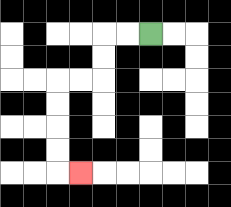{'start': '[6, 1]', 'end': '[3, 7]', 'path_directions': 'L,L,D,D,L,L,D,D,D,D,R', 'path_coordinates': '[[6, 1], [5, 1], [4, 1], [4, 2], [4, 3], [3, 3], [2, 3], [2, 4], [2, 5], [2, 6], [2, 7], [3, 7]]'}